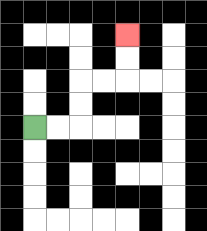{'start': '[1, 5]', 'end': '[5, 1]', 'path_directions': 'R,R,U,U,R,R,U,U', 'path_coordinates': '[[1, 5], [2, 5], [3, 5], [3, 4], [3, 3], [4, 3], [5, 3], [5, 2], [5, 1]]'}